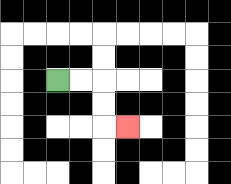{'start': '[2, 3]', 'end': '[5, 5]', 'path_directions': 'R,R,D,D,R', 'path_coordinates': '[[2, 3], [3, 3], [4, 3], [4, 4], [4, 5], [5, 5]]'}